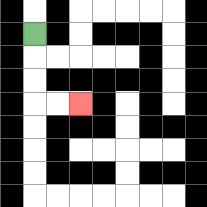{'start': '[1, 1]', 'end': '[3, 4]', 'path_directions': 'D,D,D,R,R', 'path_coordinates': '[[1, 1], [1, 2], [1, 3], [1, 4], [2, 4], [3, 4]]'}